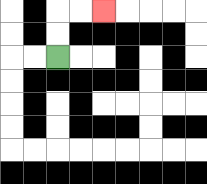{'start': '[2, 2]', 'end': '[4, 0]', 'path_directions': 'U,U,R,R', 'path_coordinates': '[[2, 2], [2, 1], [2, 0], [3, 0], [4, 0]]'}